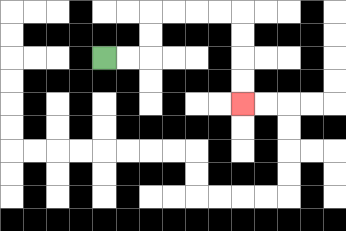{'start': '[4, 2]', 'end': '[10, 4]', 'path_directions': 'R,R,U,U,R,R,R,R,D,D,D,D', 'path_coordinates': '[[4, 2], [5, 2], [6, 2], [6, 1], [6, 0], [7, 0], [8, 0], [9, 0], [10, 0], [10, 1], [10, 2], [10, 3], [10, 4]]'}